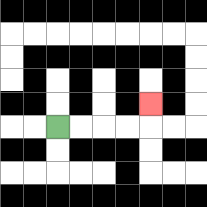{'start': '[2, 5]', 'end': '[6, 4]', 'path_directions': 'R,R,R,R,U', 'path_coordinates': '[[2, 5], [3, 5], [4, 5], [5, 5], [6, 5], [6, 4]]'}